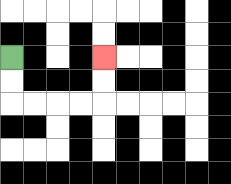{'start': '[0, 2]', 'end': '[4, 2]', 'path_directions': 'D,D,R,R,R,R,U,U', 'path_coordinates': '[[0, 2], [0, 3], [0, 4], [1, 4], [2, 4], [3, 4], [4, 4], [4, 3], [4, 2]]'}